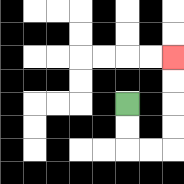{'start': '[5, 4]', 'end': '[7, 2]', 'path_directions': 'D,D,R,R,U,U,U,U', 'path_coordinates': '[[5, 4], [5, 5], [5, 6], [6, 6], [7, 6], [7, 5], [7, 4], [7, 3], [7, 2]]'}